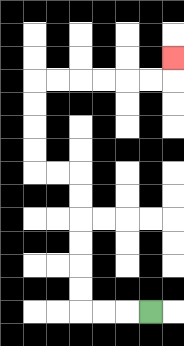{'start': '[6, 13]', 'end': '[7, 2]', 'path_directions': 'L,L,L,U,U,U,U,U,U,L,L,U,U,U,U,R,R,R,R,R,R,U', 'path_coordinates': '[[6, 13], [5, 13], [4, 13], [3, 13], [3, 12], [3, 11], [3, 10], [3, 9], [3, 8], [3, 7], [2, 7], [1, 7], [1, 6], [1, 5], [1, 4], [1, 3], [2, 3], [3, 3], [4, 3], [5, 3], [6, 3], [7, 3], [7, 2]]'}